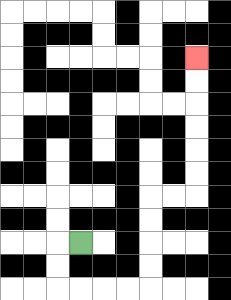{'start': '[3, 10]', 'end': '[8, 2]', 'path_directions': 'L,D,D,R,R,R,R,U,U,U,U,R,R,U,U,U,U,U,U', 'path_coordinates': '[[3, 10], [2, 10], [2, 11], [2, 12], [3, 12], [4, 12], [5, 12], [6, 12], [6, 11], [6, 10], [6, 9], [6, 8], [7, 8], [8, 8], [8, 7], [8, 6], [8, 5], [8, 4], [8, 3], [8, 2]]'}